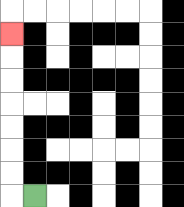{'start': '[1, 8]', 'end': '[0, 1]', 'path_directions': 'L,U,U,U,U,U,U,U', 'path_coordinates': '[[1, 8], [0, 8], [0, 7], [0, 6], [0, 5], [0, 4], [0, 3], [0, 2], [0, 1]]'}